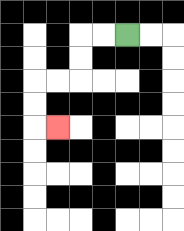{'start': '[5, 1]', 'end': '[2, 5]', 'path_directions': 'L,L,D,D,L,L,D,D,R', 'path_coordinates': '[[5, 1], [4, 1], [3, 1], [3, 2], [3, 3], [2, 3], [1, 3], [1, 4], [1, 5], [2, 5]]'}